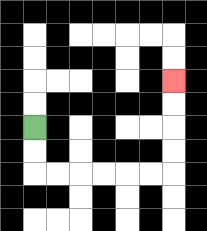{'start': '[1, 5]', 'end': '[7, 3]', 'path_directions': 'D,D,R,R,R,R,R,R,U,U,U,U', 'path_coordinates': '[[1, 5], [1, 6], [1, 7], [2, 7], [3, 7], [4, 7], [5, 7], [6, 7], [7, 7], [7, 6], [7, 5], [7, 4], [7, 3]]'}